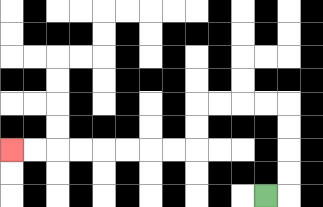{'start': '[11, 8]', 'end': '[0, 6]', 'path_directions': 'R,U,U,U,U,L,L,L,L,D,D,L,L,L,L,L,L,L,L', 'path_coordinates': '[[11, 8], [12, 8], [12, 7], [12, 6], [12, 5], [12, 4], [11, 4], [10, 4], [9, 4], [8, 4], [8, 5], [8, 6], [7, 6], [6, 6], [5, 6], [4, 6], [3, 6], [2, 6], [1, 6], [0, 6]]'}